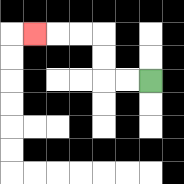{'start': '[6, 3]', 'end': '[1, 1]', 'path_directions': 'L,L,U,U,L,L,L', 'path_coordinates': '[[6, 3], [5, 3], [4, 3], [4, 2], [4, 1], [3, 1], [2, 1], [1, 1]]'}